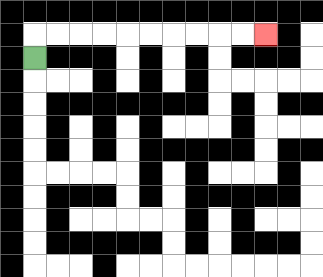{'start': '[1, 2]', 'end': '[11, 1]', 'path_directions': 'U,R,R,R,R,R,R,R,R,R,R', 'path_coordinates': '[[1, 2], [1, 1], [2, 1], [3, 1], [4, 1], [5, 1], [6, 1], [7, 1], [8, 1], [9, 1], [10, 1], [11, 1]]'}